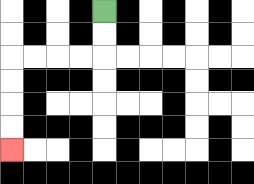{'start': '[4, 0]', 'end': '[0, 6]', 'path_directions': 'D,D,L,L,L,L,D,D,D,D', 'path_coordinates': '[[4, 0], [4, 1], [4, 2], [3, 2], [2, 2], [1, 2], [0, 2], [0, 3], [0, 4], [0, 5], [0, 6]]'}